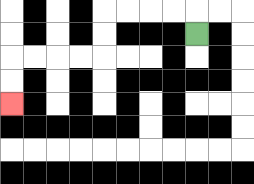{'start': '[8, 1]', 'end': '[0, 4]', 'path_directions': 'U,L,L,L,L,D,D,L,L,L,L,D,D', 'path_coordinates': '[[8, 1], [8, 0], [7, 0], [6, 0], [5, 0], [4, 0], [4, 1], [4, 2], [3, 2], [2, 2], [1, 2], [0, 2], [0, 3], [0, 4]]'}